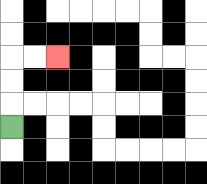{'start': '[0, 5]', 'end': '[2, 2]', 'path_directions': 'U,U,U,R,R', 'path_coordinates': '[[0, 5], [0, 4], [0, 3], [0, 2], [1, 2], [2, 2]]'}